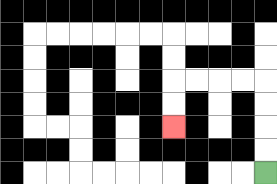{'start': '[11, 7]', 'end': '[7, 5]', 'path_directions': 'U,U,U,U,L,L,L,L,D,D', 'path_coordinates': '[[11, 7], [11, 6], [11, 5], [11, 4], [11, 3], [10, 3], [9, 3], [8, 3], [7, 3], [7, 4], [7, 5]]'}